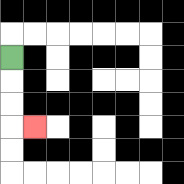{'start': '[0, 2]', 'end': '[1, 5]', 'path_directions': 'D,D,D,R', 'path_coordinates': '[[0, 2], [0, 3], [0, 4], [0, 5], [1, 5]]'}